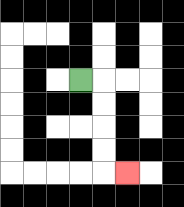{'start': '[3, 3]', 'end': '[5, 7]', 'path_directions': 'R,D,D,D,D,R', 'path_coordinates': '[[3, 3], [4, 3], [4, 4], [4, 5], [4, 6], [4, 7], [5, 7]]'}